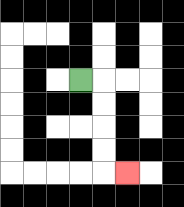{'start': '[3, 3]', 'end': '[5, 7]', 'path_directions': 'R,D,D,D,D,R', 'path_coordinates': '[[3, 3], [4, 3], [4, 4], [4, 5], [4, 6], [4, 7], [5, 7]]'}